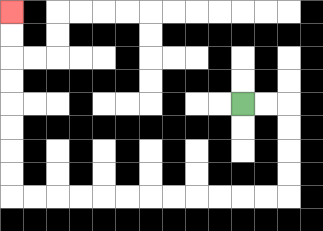{'start': '[10, 4]', 'end': '[0, 0]', 'path_directions': 'R,R,D,D,D,D,L,L,L,L,L,L,L,L,L,L,L,L,U,U,U,U,U,U,U,U', 'path_coordinates': '[[10, 4], [11, 4], [12, 4], [12, 5], [12, 6], [12, 7], [12, 8], [11, 8], [10, 8], [9, 8], [8, 8], [7, 8], [6, 8], [5, 8], [4, 8], [3, 8], [2, 8], [1, 8], [0, 8], [0, 7], [0, 6], [0, 5], [0, 4], [0, 3], [0, 2], [0, 1], [0, 0]]'}